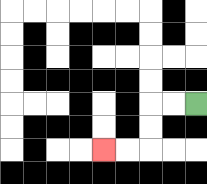{'start': '[8, 4]', 'end': '[4, 6]', 'path_directions': 'L,L,D,D,L,L', 'path_coordinates': '[[8, 4], [7, 4], [6, 4], [6, 5], [6, 6], [5, 6], [4, 6]]'}